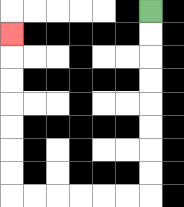{'start': '[6, 0]', 'end': '[0, 1]', 'path_directions': 'D,D,D,D,D,D,D,D,L,L,L,L,L,L,U,U,U,U,U,U,U', 'path_coordinates': '[[6, 0], [6, 1], [6, 2], [6, 3], [6, 4], [6, 5], [6, 6], [6, 7], [6, 8], [5, 8], [4, 8], [3, 8], [2, 8], [1, 8], [0, 8], [0, 7], [0, 6], [0, 5], [0, 4], [0, 3], [0, 2], [0, 1]]'}